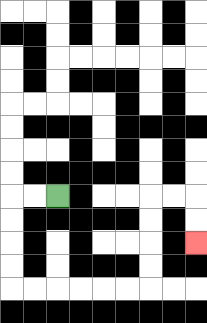{'start': '[2, 8]', 'end': '[8, 10]', 'path_directions': 'L,L,D,D,D,D,R,R,R,R,R,R,U,U,U,U,R,R,D,D', 'path_coordinates': '[[2, 8], [1, 8], [0, 8], [0, 9], [0, 10], [0, 11], [0, 12], [1, 12], [2, 12], [3, 12], [4, 12], [5, 12], [6, 12], [6, 11], [6, 10], [6, 9], [6, 8], [7, 8], [8, 8], [8, 9], [8, 10]]'}